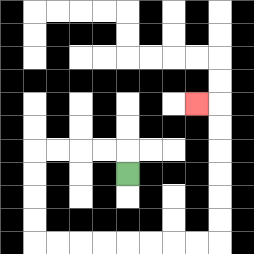{'start': '[5, 7]', 'end': '[8, 4]', 'path_directions': 'U,L,L,L,L,D,D,D,D,R,R,R,R,R,R,R,R,U,U,U,U,U,U,L', 'path_coordinates': '[[5, 7], [5, 6], [4, 6], [3, 6], [2, 6], [1, 6], [1, 7], [1, 8], [1, 9], [1, 10], [2, 10], [3, 10], [4, 10], [5, 10], [6, 10], [7, 10], [8, 10], [9, 10], [9, 9], [9, 8], [9, 7], [9, 6], [9, 5], [9, 4], [8, 4]]'}